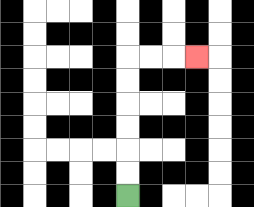{'start': '[5, 8]', 'end': '[8, 2]', 'path_directions': 'U,U,U,U,U,U,R,R,R', 'path_coordinates': '[[5, 8], [5, 7], [5, 6], [5, 5], [5, 4], [5, 3], [5, 2], [6, 2], [7, 2], [8, 2]]'}